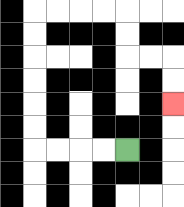{'start': '[5, 6]', 'end': '[7, 4]', 'path_directions': 'L,L,L,L,U,U,U,U,U,U,R,R,R,R,D,D,R,R,D,D', 'path_coordinates': '[[5, 6], [4, 6], [3, 6], [2, 6], [1, 6], [1, 5], [1, 4], [1, 3], [1, 2], [1, 1], [1, 0], [2, 0], [3, 0], [4, 0], [5, 0], [5, 1], [5, 2], [6, 2], [7, 2], [7, 3], [7, 4]]'}